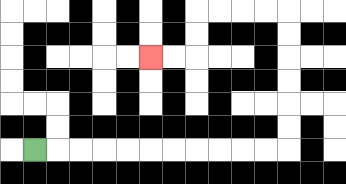{'start': '[1, 6]', 'end': '[6, 2]', 'path_directions': 'R,R,R,R,R,R,R,R,R,R,R,U,U,U,U,U,U,L,L,L,L,D,D,L,L', 'path_coordinates': '[[1, 6], [2, 6], [3, 6], [4, 6], [5, 6], [6, 6], [7, 6], [8, 6], [9, 6], [10, 6], [11, 6], [12, 6], [12, 5], [12, 4], [12, 3], [12, 2], [12, 1], [12, 0], [11, 0], [10, 0], [9, 0], [8, 0], [8, 1], [8, 2], [7, 2], [6, 2]]'}